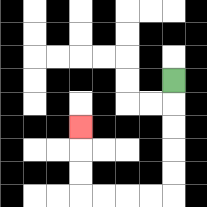{'start': '[7, 3]', 'end': '[3, 5]', 'path_directions': 'D,D,D,D,D,L,L,L,L,U,U,U', 'path_coordinates': '[[7, 3], [7, 4], [7, 5], [7, 6], [7, 7], [7, 8], [6, 8], [5, 8], [4, 8], [3, 8], [3, 7], [3, 6], [3, 5]]'}